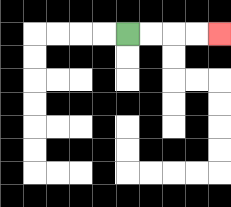{'start': '[5, 1]', 'end': '[9, 1]', 'path_directions': 'R,R,R,R', 'path_coordinates': '[[5, 1], [6, 1], [7, 1], [8, 1], [9, 1]]'}